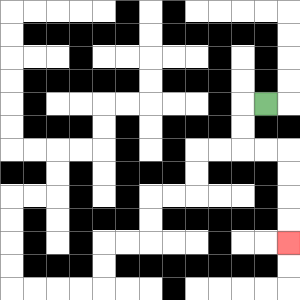{'start': '[11, 4]', 'end': '[12, 10]', 'path_directions': 'L,D,D,R,R,D,D,D,D', 'path_coordinates': '[[11, 4], [10, 4], [10, 5], [10, 6], [11, 6], [12, 6], [12, 7], [12, 8], [12, 9], [12, 10]]'}